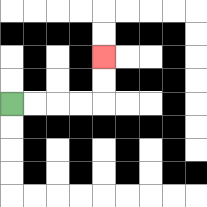{'start': '[0, 4]', 'end': '[4, 2]', 'path_directions': 'R,R,R,R,U,U', 'path_coordinates': '[[0, 4], [1, 4], [2, 4], [3, 4], [4, 4], [4, 3], [4, 2]]'}